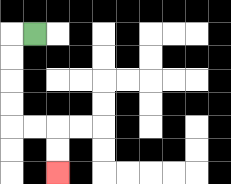{'start': '[1, 1]', 'end': '[2, 7]', 'path_directions': 'L,D,D,D,D,R,R,D,D', 'path_coordinates': '[[1, 1], [0, 1], [0, 2], [0, 3], [0, 4], [0, 5], [1, 5], [2, 5], [2, 6], [2, 7]]'}